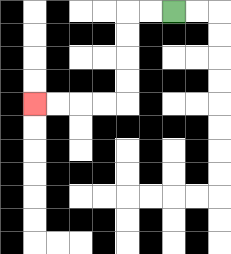{'start': '[7, 0]', 'end': '[1, 4]', 'path_directions': 'L,L,D,D,D,D,L,L,L,L', 'path_coordinates': '[[7, 0], [6, 0], [5, 0], [5, 1], [5, 2], [5, 3], [5, 4], [4, 4], [3, 4], [2, 4], [1, 4]]'}